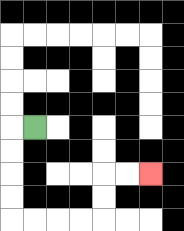{'start': '[1, 5]', 'end': '[6, 7]', 'path_directions': 'L,D,D,D,D,R,R,R,R,U,U,R,R', 'path_coordinates': '[[1, 5], [0, 5], [0, 6], [0, 7], [0, 8], [0, 9], [1, 9], [2, 9], [3, 9], [4, 9], [4, 8], [4, 7], [5, 7], [6, 7]]'}